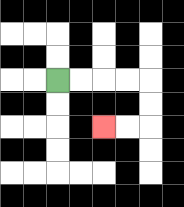{'start': '[2, 3]', 'end': '[4, 5]', 'path_directions': 'R,R,R,R,D,D,L,L', 'path_coordinates': '[[2, 3], [3, 3], [4, 3], [5, 3], [6, 3], [6, 4], [6, 5], [5, 5], [4, 5]]'}